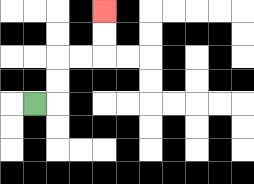{'start': '[1, 4]', 'end': '[4, 0]', 'path_directions': 'R,U,U,R,R,U,U', 'path_coordinates': '[[1, 4], [2, 4], [2, 3], [2, 2], [3, 2], [4, 2], [4, 1], [4, 0]]'}